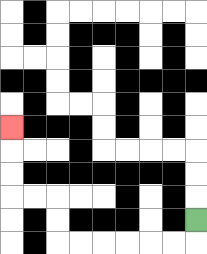{'start': '[8, 9]', 'end': '[0, 5]', 'path_directions': 'D,L,L,L,L,L,L,U,U,L,L,U,U,U', 'path_coordinates': '[[8, 9], [8, 10], [7, 10], [6, 10], [5, 10], [4, 10], [3, 10], [2, 10], [2, 9], [2, 8], [1, 8], [0, 8], [0, 7], [0, 6], [0, 5]]'}